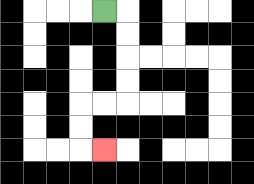{'start': '[4, 0]', 'end': '[4, 6]', 'path_directions': 'R,D,D,D,D,L,L,D,D,R', 'path_coordinates': '[[4, 0], [5, 0], [5, 1], [5, 2], [5, 3], [5, 4], [4, 4], [3, 4], [3, 5], [3, 6], [4, 6]]'}